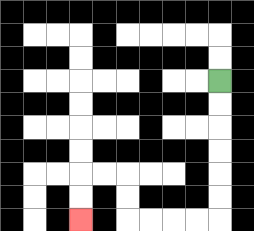{'start': '[9, 3]', 'end': '[3, 9]', 'path_directions': 'D,D,D,D,D,D,L,L,L,L,U,U,L,L,D,D', 'path_coordinates': '[[9, 3], [9, 4], [9, 5], [9, 6], [9, 7], [9, 8], [9, 9], [8, 9], [7, 9], [6, 9], [5, 9], [5, 8], [5, 7], [4, 7], [3, 7], [3, 8], [3, 9]]'}